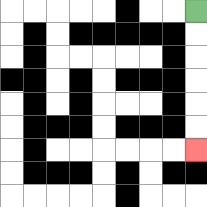{'start': '[8, 0]', 'end': '[8, 6]', 'path_directions': 'D,D,D,D,D,D', 'path_coordinates': '[[8, 0], [8, 1], [8, 2], [8, 3], [8, 4], [8, 5], [8, 6]]'}